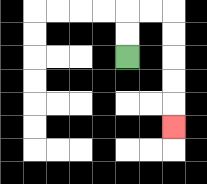{'start': '[5, 2]', 'end': '[7, 5]', 'path_directions': 'U,U,R,R,D,D,D,D,D', 'path_coordinates': '[[5, 2], [5, 1], [5, 0], [6, 0], [7, 0], [7, 1], [7, 2], [7, 3], [7, 4], [7, 5]]'}